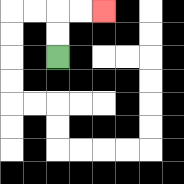{'start': '[2, 2]', 'end': '[4, 0]', 'path_directions': 'U,U,R,R', 'path_coordinates': '[[2, 2], [2, 1], [2, 0], [3, 0], [4, 0]]'}